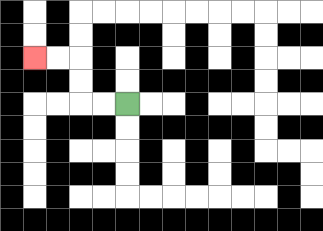{'start': '[5, 4]', 'end': '[1, 2]', 'path_directions': 'L,L,U,U,L,L', 'path_coordinates': '[[5, 4], [4, 4], [3, 4], [3, 3], [3, 2], [2, 2], [1, 2]]'}